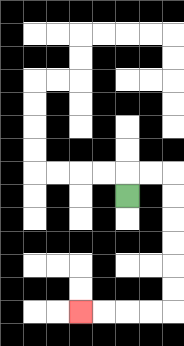{'start': '[5, 8]', 'end': '[3, 13]', 'path_directions': 'U,R,R,D,D,D,D,D,D,L,L,L,L', 'path_coordinates': '[[5, 8], [5, 7], [6, 7], [7, 7], [7, 8], [7, 9], [7, 10], [7, 11], [7, 12], [7, 13], [6, 13], [5, 13], [4, 13], [3, 13]]'}